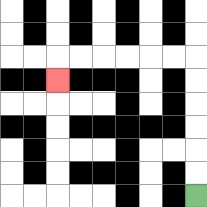{'start': '[8, 8]', 'end': '[2, 3]', 'path_directions': 'U,U,U,U,U,U,L,L,L,L,L,L,D', 'path_coordinates': '[[8, 8], [8, 7], [8, 6], [8, 5], [8, 4], [8, 3], [8, 2], [7, 2], [6, 2], [5, 2], [4, 2], [3, 2], [2, 2], [2, 3]]'}